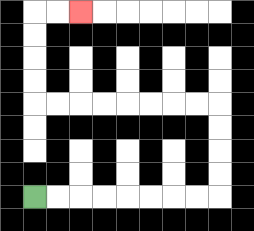{'start': '[1, 8]', 'end': '[3, 0]', 'path_directions': 'R,R,R,R,R,R,R,R,U,U,U,U,L,L,L,L,L,L,L,L,U,U,U,U,R,R', 'path_coordinates': '[[1, 8], [2, 8], [3, 8], [4, 8], [5, 8], [6, 8], [7, 8], [8, 8], [9, 8], [9, 7], [9, 6], [9, 5], [9, 4], [8, 4], [7, 4], [6, 4], [5, 4], [4, 4], [3, 4], [2, 4], [1, 4], [1, 3], [1, 2], [1, 1], [1, 0], [2, 0], [3, 0]]'}